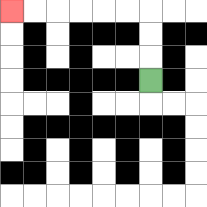{'start': '[6, 3]', 'end': '[0, 0]', 'path_directions': 'U,U,U,L,L,L,L,L,L', 'path_coordinates': '[[6, 3], [6, 2], [6, 1], [6, 0], [5, 0], [4, 0], [3, 0], [2, 0], [1, 0], [0, 0]]'}